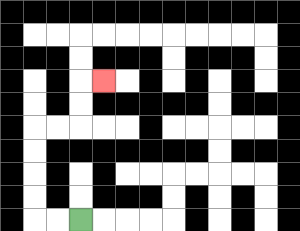{'start': '[3, 9]', 'end': '[4, 3]', 'path_directions': 'L,L,U,U,U,U,R,R,U,U,R', 'path_coordinates': '[[3, 9], [2, 9], [1, 9], [1, 8], [1, 7], [1, 6], [1, 5], [2, 5], [3, 5], [3, 4], [3, 3], [4, 3]]'}